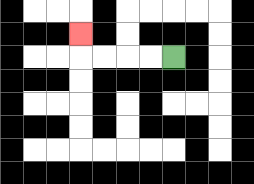{'start': '[7, 2]', 'end': '[3, 1]', 'path_directions': 'L,L,L,L,U', 'path_coordinates': '[[7, 2], [6, 2], [5, 2], [4, 2], [3, 2], [3, 1]]'}